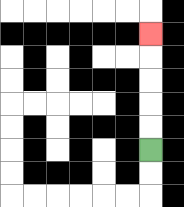{'start': '[6, 6]', 'end': '[6, 1]', 'path_directions': 'U,U,U,U,U', 'path_coordinates': '[[6, 6], [6, 5], [6, 4], [6, 3], [6, 2], [6, 1]]'}